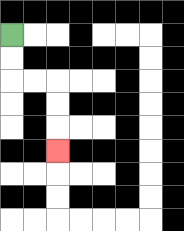{'start': '[0, 1]', 'end': '[2, 6]', 'path_directions': 'D,D,R,R,D,D,D', 'path_coordinates': '[[0, 1], [0, 2], [0, 3], [1, 3], [2, 3], [2, 4], [2, 5], [2, 6]]'}